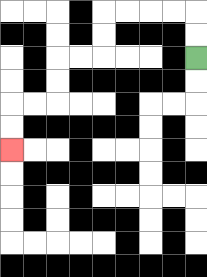{'start': '[8, 2]', 'end': '[0, 6]', 'path_directions': 'U,U,L,L,L,L,D,D,L,L,D,D,L,L,D,D', 'path_coordinates': '[[8, 2], [8, 1], [8, 0], [7, 0], [6, 0], [5, 0], [4, 0], [4, 1], [4, 2], [3, 2], [2, 2], [2, 3], [2, 4], [1, 4], [0, 4], [0, 5], [0, 6]]'}